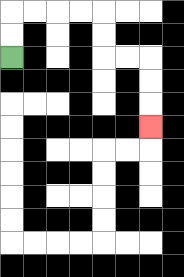{'start': '[0, 2]', 'end': '[6, 5]', 'path_directions': 'U,U,R,R,R,R,D,D,R,R,D,D,D', 'path_coordinates': '[[0, 2], [0, 1], [0, 0], [1, 0], [2, 0], [3, 0], [4, 0], [4, 1], [4, 2], [5, 2], [6, 2], [6, 3], [6, 4], [6, 5]]'}